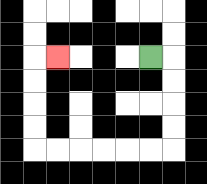{'start': '[6, 2]', 'end': '[2, 2]', 'path_directions': 'R,D,D,D,D,L,L,L,L,L,L,U,U,U,U,R', 'path_coordinates': '[[6, 2], [7, 2], [7, 3], [7, 4], [7, 5], [7, 6], [6, 6], [5, 6], [4, 6], [3, 6], [2, 6], [1, 6], [1, 5], [1, 4], [1, 3], [1, 2], [2, 2]]'}